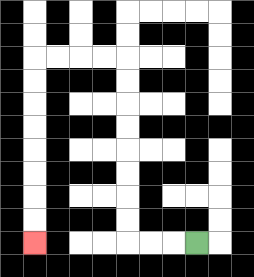{'start': '[8, 10]', 'end': '[1, 10]', 'path_directions': 'L,L,L,U,U,U,U,U,U,U,U,L,L,L,L,D,D,D,D,D,D,D,D', 'path_coordinates': '[[8, 10], [7, 10], [6, 10], [5, 10], [5, 9], [5, 8], [5, 7], [5, 6], [5, 5], [5, 4], [5, 3], [5, 2], [4, 2], [3, 2], [2, 2], [1, 2], [1, 3], [1, 4], [1, 5], [1, 6], [1, 7], [1, 8], [1, 9], [1, 10]]'}